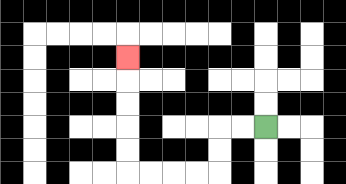{'start': '[11, 5]', 'end': '[5, 2]', 'path_directions': 'L,L,D,D,L,L,L,L,U,U,U,U,U', 'path_coordinates': '[[11, 5], [10, 5], [9, 5], [9, 6], [9, 7], [8, 7], [7, 7], [6, 7], [5, 7], [5, 6], [5, 5], [5, 4], [5, 3], [5, 2]]'}